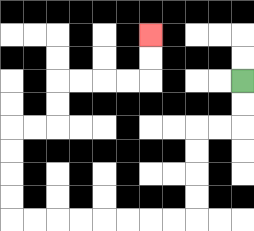{'start': '[10, 3]', 'end': '[6, 1]', 'path_directions': 'D,D,L,L,D,D,D,D,L,L,L,L,L,L,L,L,U,U,U,U,R,R,U,U,R,R,R,R,U,U', 'path_coordinates': '[[10, 3], [10, 4], [10, 5], [9, 5], [8, 5], [8, 6], [8, 7], [8, 8], [8, 9], [7, 9], [6, 9], [5, 9], [4, 9], [3, 9], [2, 9], [1, 9], [0, 9], [0, 8], [0, 7], [0, 6], [0, 5], [1, 5], [2, 5], [2, 4], [2, 3], [3, 3], [4, 3], [5, 3], [6, 3], [6, 2], [6, 1]]'}